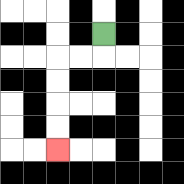{'start': '[4, 1]', 'end': '[2, 6]', 'path_directions': 'D,L,L,D,D,D,D', 'path_coordinates': '[[4, 1], [4, 2], [3, 2], [2, 2], [2, 3], [2, 4], [2, 5], [2, 6]]'}